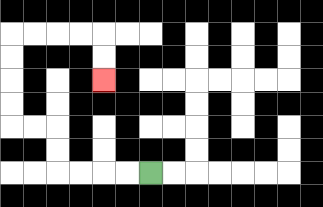{'start': '[6, 7]', 'end': '[4, 3]', 'path_directions': 'L,L,L,L,U,U,L,L,U,U,U,U,R,R,R,R,D,D', 'path_coordinates': '[[6, 7], [5, 7], [4, 7], [3, 7], [2, 7], [2, 6], [2, 5], [1, 5], [0, 5], [0, 4], [0, 3], [0, 2], [0, 1], [1, 1], [2, 1], [3, 1], [4, 1], [4, 2], [4, 3]]'}